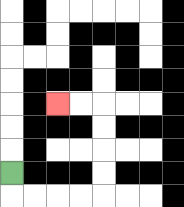{'start': '[0, 7]', 'end': '[2, 4]', 'path_directions': 'D,R,R,R,R,U,U,U,U,L,L', 'path_coordinates': '[[0, 7], [0, 8], [1, 8], [2, 8], [3, 8], [4, 8], [4, 7], [4, 6], [4, 5], [4, 4], [3, 4], [2, 4]]'}